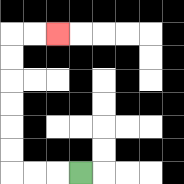{'start': '[3, 7]', 'end': '[2, 1]', 'path_directions': 'L,L,L,U,U,U,U,U,U,R,R', 'path_coordinates': '[[3, 7], [2, 7], [1, 7], [0, 7], [0, 6], [0, 5], [0, 4], [0, 3], [0, 2], [0, 1], [1, 1], [2, 1]]'}